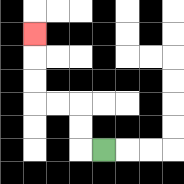{'start': '[4, 6]', 'end': '[1, 1]', 'path_directions': 'L,U,U,L,L,U,U,U', 'path_coordinates': '[[4, 6], [3, 6], [3, 5], [3, 4], [2, 4], [1, 4], [1, 3], [1, 2], [1, 1]]'}